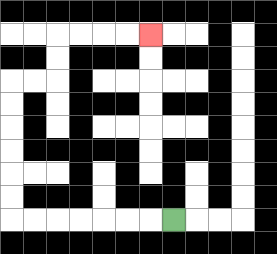{'start': '[7, 9]', 'end': '[6, 1]', 'path_directions': 'L,L,L,L,L,L,L,U,U,U,U,U,U,R,R,U,U,R,R,R,R', 'path_coordinates': '[[7, 9], [6, 9], [5, 9], [4, 9], [3, 9], [2, 9], [1, 9], [0, 9], [0, 8], [0, 7], [0, 6], [0, 5], [0, 4], [0, 3], [1, 3], [2, 3], [2, 2], [2, 1], [3, 1], [4, 1], [5, 1], [6, 1]]'}